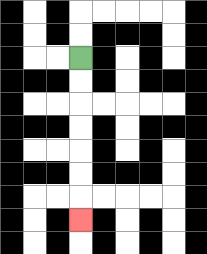{'start': '[3, 2]', 'end': '[3, 9]', 'path_directions': 'D,D,D,D,D,D,D', 'path_coordinates': '[[3, 2], [3, 3], [3, 4], [3, 5], [3, 6], [3, 7], [3, 8], [3, 9]]'}